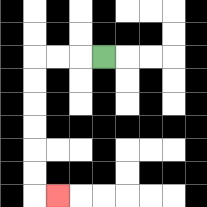{'start': '[4, 2]', 'end': '[2, 8]', 'path_directions': 'L,L,L,D,D,D,D,D,D,R', 'path_coordinates': '[[4, 2], [3, 2], [2, 2], [1, 2], [1, 3], [1, 4], [1, 5], [1, 6], [1, 7], [1, 8], [2, 8]]'}